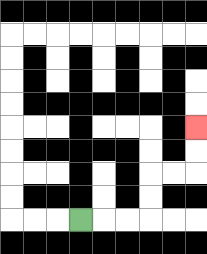{'start': '[3, 9]', 'end': '[8, 5]', 'path_directions': 'R,R,R,U,U,R,R,U,U', 'path_coordinates': '[[3, 9], [4, 9], [5, 9], [6, 9], [6, 8], [6, 7], [7, 7], [8, 7], [8, 6], [8, 5]]'}